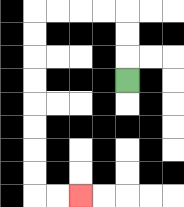{'start': '[5, 3]', 'end': '[3, 8]', 'path_directions': 'U,U,U,L,L,L,L,D,D,D,D,D,D,D,D,R,R', 'path_coordinates': '[[5, 3], [5, 2], [5, 1], [5, 0], [4, 0], [3, 0], [2, 0], [1, 0], [1, 1], [1, 2], [1, 3], [1, 4], [1, 5], [1, 6], [1, 7], [1, 8], [2, 8], [3, 8]]'}